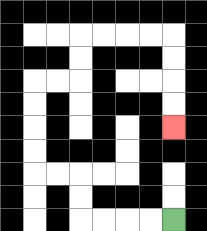{'start': '[7, 9]', 'end': '[7, 5]', 'path_directions': 'L,L,L,L,U,U,L,L,U,U,U,U,R,R,U,U,R,R,R,R,D,D,D,D', 'path_coordinates': '[[7, 9], [6, 9], [5, 9], [4, 9], [3, 9], [3, 8], [3, 7], [2, 7], [1, 7], [1, 6], [1, 5], [1, 4], [1, 3], [2, 3], [3, 3], [3, 2], [3, 1], [4, 1], [5, 1], [6, 1], [7, 1], [7, 2], [7, 3], [7, 4], [7, 5]]'}